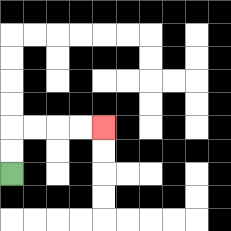{'start': '[0, 7]', 'end': '[4, 5]', 'path_directions': 'U,U,R,R,R,R', 'path_coordinates': '[[0, 7], [0, 6], [0, 5], [1, 5], [2, 5], [3, 5], [4, 5]]'}